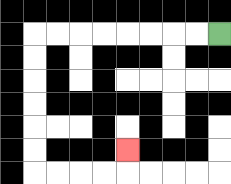{'start': '[9, 1]', 'end': '[5, 6]', 'path_directions': 'L,L,L,L,L,L,L,L,D,D,D,D,D,D,R,R,R,R,U', 'path_coordinates': '[[9, 1], [8, 1], [7, 1], [6, 1], [5, 1], [4, 1], [3, 1], [2, 1], [1, 1], [1, 2], [1, 3], [1, 4], [1, 5], [1, 6], [1, 7], [2, 7], [3, 7], [4, 7], [5, 7], [5, 6]]'}